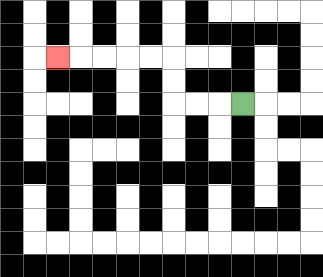{'start': '[10, 4]', 'end': '[2, 2]', 'path_directions': 'L,L,L,U,U,L,L,L,L,L', 'path_coordinates': '[[10, 4], [9, 4], [8, 4], [7, 4], [7, 3], [7, 2], [6, 2], [5, 2], [4, 2], [3, 2], [2, 2]]'}